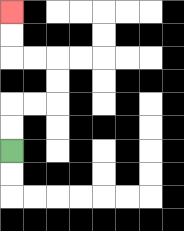{'start': '[0, 6]', 'end': '[0, 0]', 'path_directions': 'U,U,R,R,U,U,L,L,U,U', 'path_coordinates': '[[0, 6], [0, 5], [0, 4], [1, 4], [2, 4], [2, 3], [2, 2], [1, 2], [0, 2], [0, 1], [0, 0]]'}